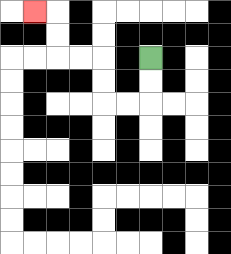{'start': '[6, 2]', 'end': '[1, 0]', 'path_directions': 'D,D,L,L,U,U,L,L,U,U,L', 'path_coordinates': '[[6, 2], [6, 3], [6, 4], [5, 4], [4, 4], [4, 3], [4, 2], [3, 2], [2, 2], [2, 1], [2, 0], [1, 0]]'}